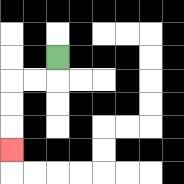{'start': '[2, 2]', 'end': '[0, 6]', 'path_directions': 'D,L,L,D,D,D', 'path_coordinates': '[[2, 2], [2, 3], [1, 3], [0, 3], [0, 4], [0, 5], [0, 6]]'}